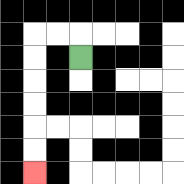{'start': '[3, 2]', 'end': '[1, 7]', 'path_directions': 'U,L,L,D,D,D,D,D,D', 'path_coordinates': '[[3, 2], [3, 1], [2, 1], [1, 1], [1, 2], [1, 3], [1, 4], [1, 5], [1, 6], [1, 7]]'}